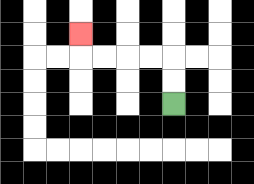{'start': '[7, 4]', 'end': '[3, 1]', 'path_directions': 'U,U,L,L,L,L,U', 'path_coordinates': '[[7, 4], [7, 3], [7, 2], [6, 2], [5, 2], [4, 2], [3, 2], [3, 1]]'}